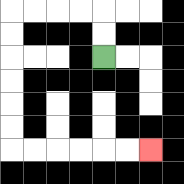{'start': '[4, 2]', 'end': '[6, 6]', 'path_directions': 'U,U,L,L,L,L,D,D,D,D,D,D,R,R,R,R,R,R', 'path_coordinates': '[[4, 2], [4, 1], [4, 0], [3, 0], [2, 0], [1, 0], [0, 0], [0, 1], [0, 2], [0, 3], [0, 4], [0, 5], [0, 6], [1, 6], [2, 6], [3, 6], [4, 6], [5, 6], [6, 6]]'}